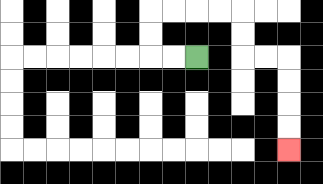{'start': '[8, 2]', 'end': '[12, 6]', 'path_directions': 'L,L,U,U,R,R,R,R,D,D,R,R,D,D,D,D', 'path_coordinates': '[[8, 2], [7, 2], [6, 2], [6, 1], [6, 0], [7, 0], [8, 0], [9, 0], [10, 0], [10, 1], [10, 2], [11, 2], [12, 2], [12, 3], [12, 4], [12, 5], [12, 6]]'}